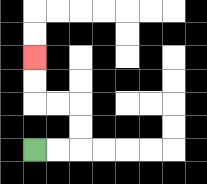{'start': '[1, 6]', 'end': '[1, 2]', 'path_directions': 'R,R,U,U,L,L,U,U', 'path_coordinates': '[[1, 6], [2, 6], [3, 6], [3, 5], [3, 4], [2, 4], [1, 4], [1, 3], [1, 2]]'}